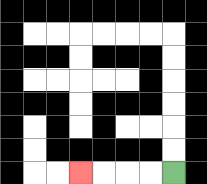{'start': '[7, 7]', 'end': '[3, 7]', 'path_directions': 'L,L,L,L', 'path_coordinates': '[[7, 7], [6, 7], [5, 7], [4, 7], [3, 7]]'}